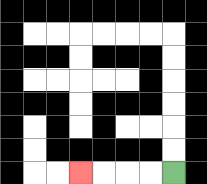{'start': '[7, 7]', 'end': '[3, 7]', 'path_directions': 'L,L,L,L', 'path_coordinates': '[[7, 7], [6, 7], [5, 7], [4, 7], [3, 7]]'}